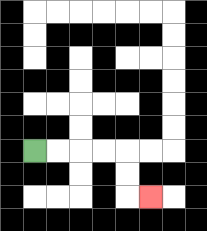{'start': '[1, 6]', 'end': '[6, 8]', 'path_directions': 'R,R,R,R,D,D,R', 'path_coordinates': '[[1, 6], [2, 6], [3, 6], [4, 6], [5, 6], [5, 7], [5, 8], [6, 8]]'}